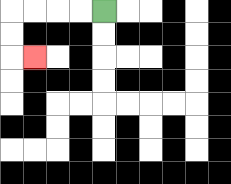{'start': '[4, 0]', 'end': '[1, 2]', 'path_directions': 'L,L,L,L,D,D,R', 'path_coordinates': '[[4, 0], [3, 0], [2, 0], [1, 0], [0, 0], [0, 1], [0, 2], [1, 2]]'}